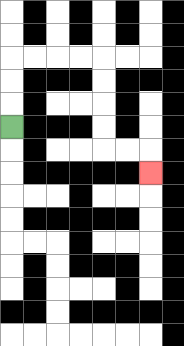{'start': '[0, 5]', 'end': '[6, 7]', 'path_directions': 'U,U,U,R,R,R,R,D,D,D,D,R,R,D', 'path_coordinates': '[[0, 5], [0, 4], [0, 3], [0, 2], [1, 2], [2, 2], [3, 2], [4, 2], [4, 3], [4, 4], [4, 5], [4, 6], [5, 6], [6, 6], [6, 7]]'}